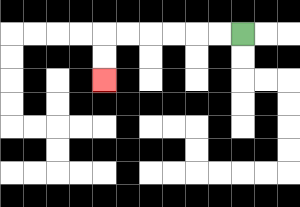{'start': '[10, 1]', 'end': '[4, 3]', 'path_directions': 'L,L,L,L,L,L,D,D', 'path_coordinates': '[[10, 1], [9, 1], [8, 1], [7, 1], [6, 1], [5, 1], [4, 1], [4, 2], [4, 3]]'}